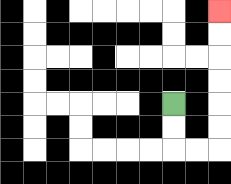{'start': '[7, 4]', 'end': '[9, 0]', 'path_directions': 'D,D,R,R,U,U,U,U,U,U', 'path_coordinates': '[[7, 4], [7, 5], [7, 6], [8, 6], [9, 6], [9, 5], [9, 4], [9, 3], [9, 2], [9, 1], [9, 0]]'}